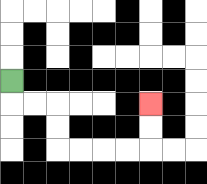{'start': '[0, 3]', 'end': '[6, 4]', 'path_directions': 'D,R,R,D,D,R,R,R,R,U,U', 'path_coordinates': '[[0, 3], [0, 4], [1, 4], [2, 4], [2, 5], [2, 6], [3, 6], [4, 6], [5, 6], [6, 6], [6, 5], [6, 4]]'}